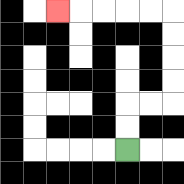{'start': '[5, 6]', 'end': '[2, 0]', 'path_directions': 'U,U,R,R,U,U,U,U,L,L,L,L,L', 'path_coordinates': '[[5, 6], [5, 5], [5, 4], [6, 4], [7, 4], [7, 3], [7, 2], [7, 1], [7, 0], [6, 0], [5, 0], [4, 0], [3, 0], [2, 0]]'}